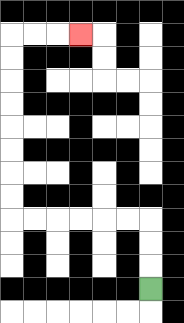{'start': '[6, 12]', 'end': '[3, 1]', 'path_directions': 'U,U,U,L,L,L,L,L,L,U,U,U,U,U,U,U,U,R,R,R', 'path_coordinates': '[[6, 12], [6, 11], [6, 10], [6, 9], [5, 9], [4, 9], [3, 9], [2, 9], [1, 9], [0, 9], [0, 8], [0, 7], [0, 6], [0, 5], [0, 4], [0, 3], [0, 2], [0, 1], [1, 1], [2, 1], [3, 1]]'}